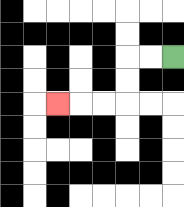{'start': '[7, 2]', 'end': '[2, 4]', 'path_directions': 'L,L,D,D,L,L,L', 'path_coordinates': '[[7, 2], [6, 2], [5, 2], [5, 3], [5, 4], [4, 4], [3, 4], [2, 4]]'}